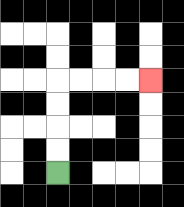{'start': '[2, 7]', 'end': '[6, 3]', 'path_directions': 'U,U,U,U,R,R,R,R', 'path_coordinates': '[[2, 7], [2, 6], [2, 5], [2, 4], [2, 3], [3, 3], [4, 3], [5, 3], [6, 3]]'}